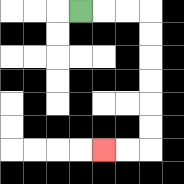{'start': '[3, 0]', 'end': '[4, 6]', 'path_directions': 'R,R,R,D,D,D,D,D,D,L,L', 'path_coordinates': '[[3, 0], [4, 0], [5, 0], [6, 0], [6, 1], [6, 2], [6, 3], [6, 4], [6, 5], [6, 6], [5, 6], [4, 6]]'}